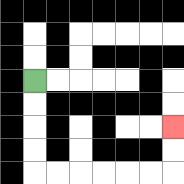{'start': '[1, 3]', 'end': '[7, 5]', 'path_directions': 'D,D,D,D,R,R,R,R,R,R,U,U', 'path_coordinates': '[[1, 3], [1, 4], [1, 5], [1, 6], [1, 7], [2, 7], [3, 7], [4, 7], [5, 7], [6, 7], [7, 7], [7, 6], [7, 5]]'}